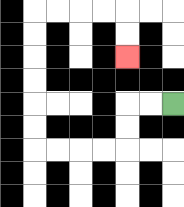{'start': '[7, 4]', 'end': '[5, 2]', 'path_directions': 'L,L,D,D,L,L,L,L,U,U,U,U,U,U,R,R,R,R,D,D', 'path_coordinates': '[[7, 4], [6, 4], [5, 4], [5, 5], [5, 6], [4, 6], [3, 6], [2, 6], [1, 6], [1, 5], [1, 4], [1, 3], [1, 2], [1, 1], [1, 0], [2, 0], [3, 0], [4, 0], [5, 0], [5, 1], [5, 2]]'}